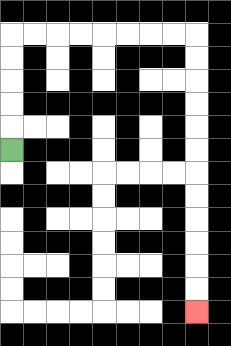{'start': '[0, 6]', 'end': '[8, 13]', 'path_directions': 'U,U,U,U,U,R,R,R,R,R,R,R,R,D,D,D,D,D,D,D,D,D,D,D,D', 'path_coordinates': '[[0, 6], [0, 5], [0, 4], [0, 3], [0, 2], [0, 1], [1, 1], [2, 1], [3, 1], [4, 1], [5, 1], [6, 1], [7, 1], [8, 1], [8, 2], [8, 3], [8, 4], [8, 5], [8, 6], [8, 7], [8, 8], [8, 9], [8, 10], [8, 11], [8, 12], [8, 13]]'}